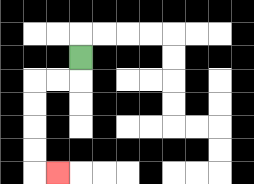{'start': '[3, 2]', 'end': '[2, 7]', 'path_directions': 'D,L,L,D,D,D,D,R', 'path_coordinates': '[[3, 2], [3, 3], [2, 3], [1, 3], [1, 4], [1, 5], [1, 6], [1, 7], [2, 7]]'}